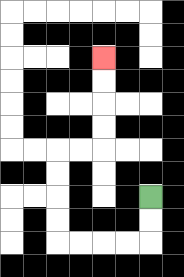{'start': '[6, 8]', 'end': '[4, 2]', 'path_directions': 'D,D,L,L,L,L,U,U,U,U,R,R,U,U,U,U', 'path_coordinates': '[[6, 8], [6, 9], [6, 10], [5, 10], [4, 10], [3, 10], [2, 10], [2, 9], [2, 8], [2, 7], [2, 6], [3, 6], [4, 6], [4, 5], [4, 4], [4, 3], [4, 2]]'}